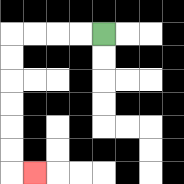{'start': '[4, 1]', 'end': '[1, 7]', 'path_directions': 'L,L,L,L,D,D,D,D,D,D,R', 'path_coordinates': '[[4, 1], [3, 1], [2, 1], [1, 1], [0, 1], [0, 2], [0, 3], [0, 4], [0, 5], [0, 6], [0, 7], [1, 7]]'}